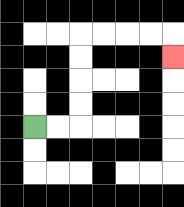{'start': '[1, 5]', 'end': '[7, 2]', 'path_directions': 'R,R,U,U,U,U,R,R,R,R,D', 'path_coordinates': '[[1, 5], [2, 5], [3, 5], [3, 4], [3, 3], [3, 2], [3, 1], [4, 1], [5, 1], [6, 1], [7, 1], [7, 2]]'}